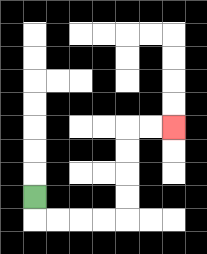{'start': '[1, 8]', 'end': '[7, 5]', 'path_directions': 'D,R,R,R,R,U,U,U,U,R,R', 'path_coordinates': '[[1, 8], [1, 9], [2, 9], [3, 9], [4, 9], [5, 9], [5, 8], [5, 7], [5, 6], [5, 5], [6, 5], [7, 5]]'}